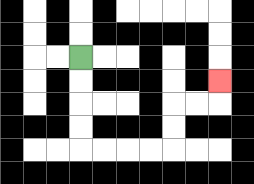{'start': '[3, 2]', 'end': '[9, 3]', 'path_directions': 'D,D,D,D,R,R,R,R,U,U,R,R,U', 'path_coordinates': '[[3, 2], [3, 3], [3, 4], [3, 5], [3, 6], [4, 6], [5, 6], [6, 6], [7, 6], [7, 5], [7, 4], [8, 4], [9, 4], [9, 3]]'}